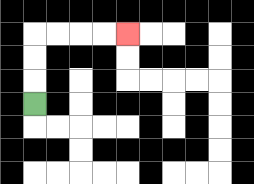{'start': '[1, 4]', 'end': '[5, 1]', 'path_directions': 'U,U,U,R,R,R,R', 'path_coordinates': '[[1, 4], [1, 3], [1, 2], [1, 1], [2, 1], [3, 1], [4, 1], [5, 1]]'}